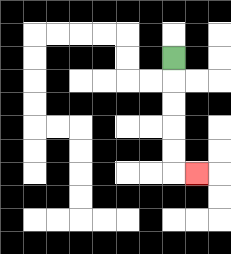{'start': '[7, 2]', 'end': '[8, 7]', 'path_directions': 'D,D,D,D,D,R', 'path_coordinates': '[[7, 2], [7, 3], [7, 4], [7, 5], [7, 6], [7, 7], [8, 7]]'}